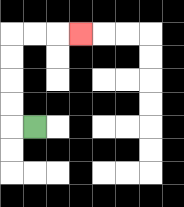{'start': '[1, 5]', 'end': '[3, 1]', 'path_directions': 'L,U,U,U,U,R,R,R', 'path_coordinates': '[[1, 5], [0, 5], [0, 4], [0, 3], [0, 2], [0, 1], [1, 1], [2, 1], [3, 1]]'}